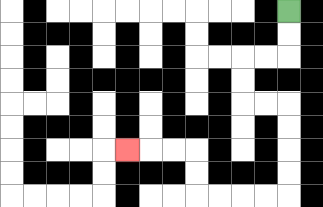{'start': '[12, 0]', 'end': '[5, 6]', 'path_directions': 'D,D,L,L,D,D,R,R,D,D,D,D,L,L,L,L,U,U,L,L,L', 'path_coordinates': '[[12, 0], [12, 1], [12, 2], [11, 2], [10, 2], [10, 3], [10, 4], [11, 4], [12, 4], [12, 5], [12, 6], [12, 7], [12, 8], [11, 8], [10, 8], [9, 8], [8, 8], [8, 7], [8, 6], [7, 6], [6, 6], [5, 6]]'}